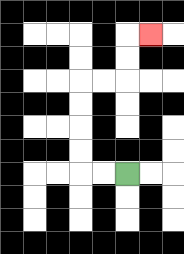{'start': '[5, 7]', 'end': '[6, 1]', 'path_directions': 'L,L,U,U,U,U,R,R,U,U,R', 'path_coordinates': '[[5, 7], [4, 7], [3, 7], [3, 6], [3, 5], [3, 4], [3, 3], [4, 3], [5, 3], [5, 2], [5, 1], [6, 1]]'}